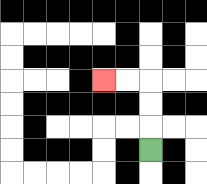{'start': '[6, 6]', 'end': '[4, 3]', 'path_directions': 'U,U,U,L,L', 'path_coordinates': '[[6, 6], [6, 5], [6, 4], [6, 3], [5, 3], [4, 3]]'}